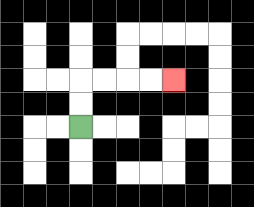{'start': '[3, 5]', 'end': '[7, 3]', 'path_directions': 'U,U,R,R,R,R', 'path_coordinates': '[[3, 5], [3, 4], [3, 3], [4, 3], [5, 3], [6, 3], [7, 3]]'}